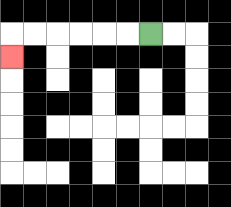{'start': '[6, 1]', 'end': '[0, 2]', 'path_directions': 'L,L,L,L,L,L,D', 'path_coordinates': '[[6, 1], [5, 1], [4, 1], [3, 1], [2, 1], [1, 1], [0, 1], [0, 2]]'}